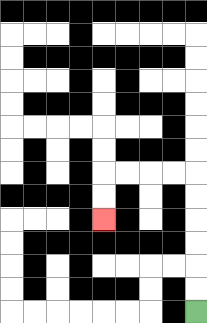{'start': '[8, 13]', 'end': '[4, 9]', 'path_directions': 'U,U,U,U,U,U,L,L,L,L,D,D', 'path_coordinates': '[[8, 13], [8, 12], [8, 11], [8, 10], [8, 9], [8, 8], [8, 7], [7, 7], [6, 7], [5, 7], [4, 7], [4, 8], [4, 9]]'}